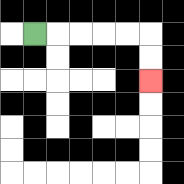{'start': '[1, 1]', 'end': '[6, 3]', 'path_directions': 'R,R,R,R,R,D,D', 'path_coordinates': '[[1, 1], [2, 1], [3, 1], [4, 1], [5, 1], [6, 1], [6, 2], [6, 3]]'}